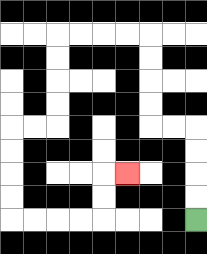{'start': '[8, 9]', 'end': '[5, 7]', 'path_directions': 'U,U,U,U,L,L,U,U,U,U,L,L,L,L,D,D,D,D,L,L,D,D,D,D,R,R,R,R,U,U,R', 'path_coordinates': '[[8, 9], [8, 8], [8, 7], [8, 6], [8, 5], [7, 5], [6, 5], [6, 4], [6, 3], [6, 2], [6, 1], [5, 1], [4, 1], [3, 1], [2, 1], [2, 2], [2, 3], [2, 4], [2, 5], [1, 5], [0, 5], [0, 6], [0, 7], [0, 8], [0, 9], [1, 9], [2, 9], [3, 9], [4, 9], [4, 8], [4, 7], [5, 7]]'}